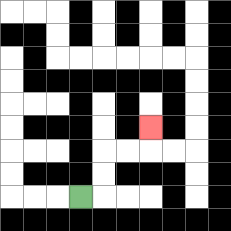{'start': '[3, 8]', 'end': '[6, 5]', 'path_directions': 'R,U,U,R,R,U', 'path_coordinates': '[[3, 8], [4, 8], [4, 7], [4, 6], [5, 6], [6, 6], [6, 5]]'}